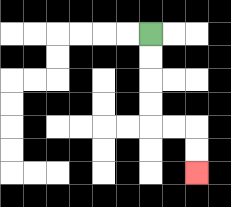{'start': '[6, 1]', 'end': '[8, 7]', 'path_directions': 'D,D,D,D,R,R,D,D', 'path_coordinates': '[[6, 1], [6, 2], [6, 3], [6, 4], [6, 5], [7, 5], [8, 5], [8, 6], [8, 7]]'}